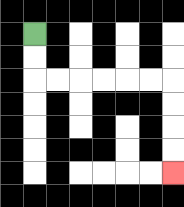{'start': '[1, 1]', 'end': '[7, 7]', 'path_directions': 'D,D,R,R,R,R,R,R,D,D,D,D', 'path_coordinates': '[[1, 1], [1, 2], [1, 3], [2, 3], [3, 3], [4, 3], [5, 3], [6, 3], [7, 3], [7, 4], [7, 5], [7, 6], [7, 7]]'}